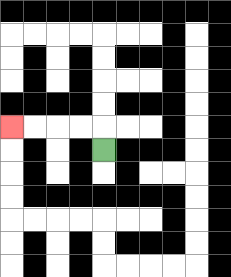{'start': '[4, 6]', 'end': '[0, 5]', 'path_directions': 'U,L,L,L,L', 'path_coordinates': '[[4, 6], [4, 5], [3, 5], [2, 5], [1, 5], [0, 5]]'}